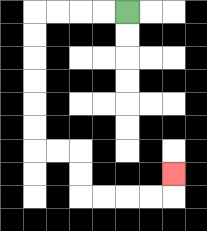{'start': '[5, 0]', 'end': '[7, 7]', 'path_directions': 'L,L,L,L,D,D,D,D,D,D,R,R,D,D,R,R,R,R,U', 'path_coordinates': '[[5, 0], [4, 0], [3, 0], [2, 0], [1, 0], [1, 1], [1, 2], [1, 3], [1, 4], [1, 5], [1, 6], [2, 6], [3, 6], [3, 7], [3, 8], [4, 8], [5, 8], [6, 8], [7, 8], [7, 7]]'}